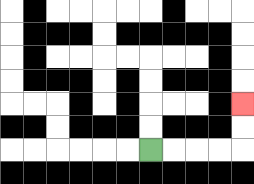{'start': '[6, 6]', 'end': '[10, 4]', 'path_directions': 'R,R,R,R,U,U', 'path_coordinates': '[[6, 6], [7, 6], [8, 6], [9, 6], [10, 6], [10, 5], [10, 4]]'}